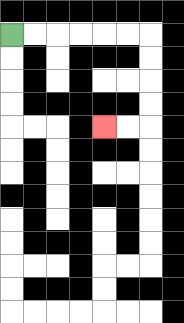{'start': '[0, 1]', 'end': '[4, 5]', 'path_directions': 'R,R,R,R,R,R,D,D,D,D,L,L', 'path_coordinates': '[[0, 1], [1, 1], [2, 1], [3, 1], [4, 1], [5, 1], [6, 1], [6, 2], [6, 3], [6, 4], [6, 5], [5, 5], [4, 5]]'}